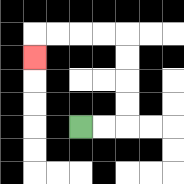{'start': '[3, 5]', 'end': '[1, 2]', 'path_directions': 'R,R,U,U,U,U,L,L,L,L,D', 'path_coordinates': '[[3, 5], [4, 5], [5, 5], [5, 4], [5, 3], [5, 2], [5, 1], [4, 1], [3, 1], [2, 1], [1, 1], [1, 2]]'}